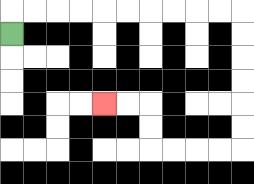{'start': '[0, 1]', 'end': '[4, 4]', 'path_directions': 'U,R,R,R,R,R,R,R,R,R,R,D,D,D,D,D,D,L,L,L,L,U,U,L,L', 'path_coordinates': '[[0, 1], [0, 0], [1, 0], [2, 0], [3, 0], [4, 0], [5, 0], [6, 0], [7, 0], [8, 0], [9, 0], [10, 0], [10, 1], [10, 2], [10, 3], [10, 4], [10, 5], [10, 6], [9, 6], [8, 6], [7, 6], [6, 6], [6, 5], [6, 4], [5, 4], [4, 4]]'}